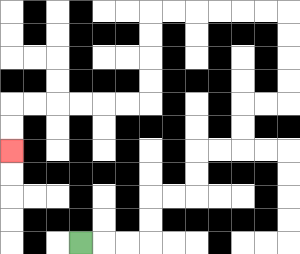{'start': '[3, 10]', 'end': '[0, 6]', 'path_directions': 'R,R,R,U,U,R,R,U,U,R,R,U,U,R,R,U,U,U,U,L,L,L,L,L,L,D,D,D,D,L,L,L,L,L,L,D,D', 'path_coordinates': '[[3, 10], [4, 10], [5, 10], [6, 10], [6, 9], [6, 8], [7, 8], [8, 8], [8, 7], [8, 6], [9, 6], [10, 6], [10, 5], [10, 4], [11, 4], [12, 4], [12, 3], [12, 2], [12, 1], [12, 0], [11, 0], [10, 0], [9, 0], [8, 0], [7, 0], [6, 0], [6, 1], [6, 2], [6, 3], [6, 4], [5, 4], [4, 4], [3, 4], [2, 4], [1, 4], [0, 4], [0, 5], [0, 6]]'}